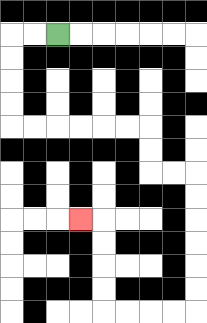{'start': '[2, 1]', 'end': '[3, 9]', 'path_directions': 'L,L,D,D,D,D,R,R,R,R,R,R,D,D,R,R,D,D,D,D,D,D,L,L,L,L,U,U,U,U,L', 'path_coordinates': '[[2, 1], [1, 1], [0, 1], [0, 2], [0, 3], [0, 4], [0, 5], [1, 5], [2, 5], [3, 5], [4, 5], [5, 5], [6, 5], [6, 6], [6, 7], [7, 7], [8, 7], [8, 8], [8, 9], [8, 10], [8, 11], [8, 12], [8, 13], [7, 13], [6, 13], [5, 13], [4, 13], [4, 12], [4, 11], [4, 10], [4, 9], [3, 9]]'}